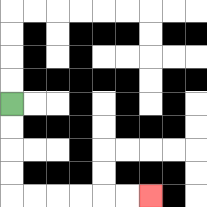{'start': '[0, 4]', 'end': '[6, 8]', 'path_directions': 'D,D,D,D,R,R,R,R,R,R', 'path_coordinates': '[[0, 4], [0, 5], [0, 6], [0, 7], [0, 8], [1, 8], [2, 8], [3, 8], [4, 8], [5, 8], [6, 8]]'}